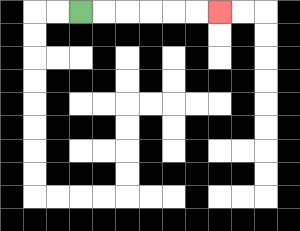{'start': '[3, 0]', 'end': '[9, 0]', 'path_directions': 'R,R,R,R,R,R', 'path_coordinates': '[[3, 0], [4, 0], [5, 0], [6, 0], [7, 0], [8, 0], [9, 0]]'}